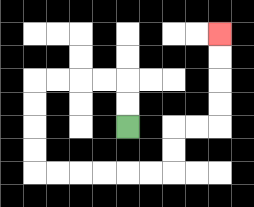{'start': '[5, 5]', 'end': '[9, 1]', 'path_directions': 'U,U,L,L,L,L,D,D,D,D,R,R,R,R,R,R,U,U,R,R,U,U,U,U', 'path_coordinates': '[[5, 5], [5, 4], [5, 3], [4, 3], [3, 3], [2, 3], [1, 3], [1, 4], [1, 5], [1, 6], [1, 7], [2, 7], [3, 7], [4, 7], [5, 7], [6, 7], [7, 7], [7, 6], [7, 5], [8, 5], [9, 5], [9, 4], [9, 3], [9, 2], [9, 1]]'}